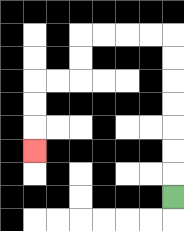{'start': '[7, 8]', 'end': '[1, 6]', 'path_directions': 'U,U,U,U,U,U,U,L,L,L,L,D,D,L,L,D,D,D', 'path_coordinates': '[[7, 8], [7, 7], [7, 6], [7, 5], [7, 4], [7, 3], [7, 2], [7, 1], [6, 1], [5, 1], [4, 1], [3, 1], [3, 2], [3, 3], [2, 3], [1, 3], [1, 4], [1, 5], [1, 6]]'}